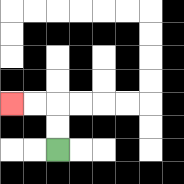{'start': '[2, 6]', 'end': '[0, 4]', 'path_directions': 'U,U,L,L', 'path_coordinates': '[[2, 6], [2, 5], [2, 4], [1, 4], [0, 4]]'}